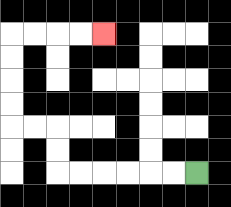{'start': '[8, 7]', 'end': '[4, 1]', 'path_directions': 'L,L,L,L,L,L,U,U,L,L,U,U,U,U,R,R,R,R', 'path_coordinates': '[[8, 7], [7, 7], [6, 7], [5, 7], [4, 7], [3, 7], [2, 7], [2, 6], [2, 5], [1, 5], [0, 5], [0, 4], [0, 3], [0, 2], [0, 1], [1, 1], [2, 1], [3, 1], [4, 1]]'}